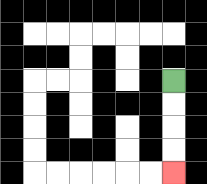{'start': '[7, 3]', 'end': '[7, 7]', 'path_directions': 'D,D,D,D', 'path_coordinates': '[[7, 3], [7, 4], [7, 5], [7, 6], [7, 7]]'}